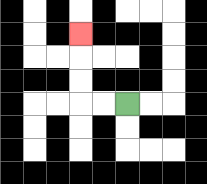{'start': '[5, 4]', 'end': '[3, 1]', 'path_directions': 'L,L,U,U,U', 'path_coordinates': '[[5, 4], [4, 4], [3, 4], [3, 3], [3, 2], [3, 1]]'}